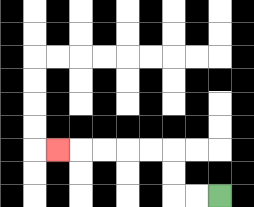{'start': '[9, 8]', 'end': '[2, 6]', 'path_directions': 'L,L,U,U,L,L,L,L,L', 'path_coordinates': '[[9, 8], [8, 8], [7, 8], [7, 7], [7, 6], [6, 6], [5, 6], [4, 6], [3, 6], [2, 6]]'}